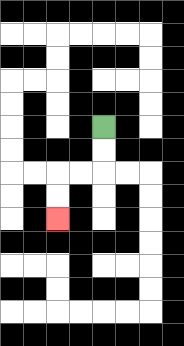{'start': '[4, 5]', 'end': '[2, 9]', 'path_directions': 'D,D,L,L,D,D', 'path_coordinates': '[[4, 5], [4, 6], [4, 7], [3, 7], [2, 7], [2, 8], [2, 9]]'}